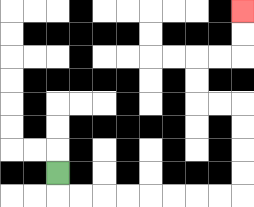{'start': '[2, 7]', 'end': '[10, 0]', 'path_directions': 'D,R,R,R,R,R,R,R,R,U,U,U,U,L,L,U,U,R,R,U,U', 'path_coordinates': '[[2, 7], [2, 8], [3, 8], [4, 8], [5, 8], [6, 8], [7, 8], [8, 8], [9, 8], [10, 8], [10, 7], [10, 6], [10, 5], [10, 4], [9, 4], [8, 4], [8, 3], [8, 2], [9, 2], [10, 2], [10, 1], [10, 0]]'}